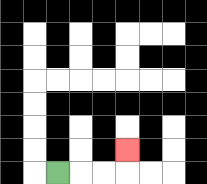{'start': '[2, 7]', 'end': '[5, 6]', 'path_directions': 'R,R,R,U', 'path_coordinates': '[[2, 7], [3, 7], [4, 7], [5, 7], [5, 6]]'}